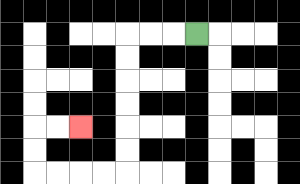{'start': '[8, 1]', 'end': '[3, 5]', 'path_directions': 'L,L,L,D,D,D,D,D,D,L,L,L,L,U,U,R,R', 'path_coordinates': '[[8, 1], [7, 1], [6, 1], [5, 1], [5, 2], [5, 3], [5, 4], [5, 5], [5, 6], [5, 7], [4, 7], [3, 7], [2, 7], [1, 7], [1, 6], [1, 5], [2, 5], [3, 5]]'}